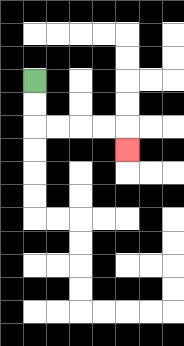{'start': '[1, 3]', 'end': '[5, 6]', 'path_directions': 'D,D,R,R,R,R,D', 'path_coordinates': '[[1, 3], [1, 4], [1, 5], [2, 5], [3, 5], [4, 5], [5, 5], [5, 6]]'}